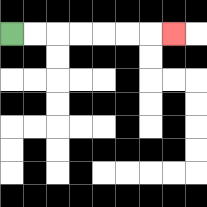{'start': '[0, 1]', 'end': '[7, 1]', 'path_directions': 'R,R,R,R,R,R,R', 'path_coordinates': '[[0, 1], [1, 1], [2, 1], [3, 1], [4, 1], [5, 1], [6, 1], [7, 1]]'}